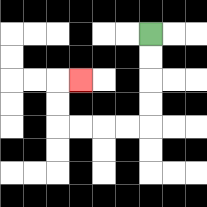{'start': '[6, 1]', 'end': '[3, 3]', 'path_directions': 'D,D,D,D,L,L,L,L,U,U,R', 'path_coordinates': '[[6, 1], [6, 2], [6, 3], [6, 4], [6, 5], [5, 5], [4, 5], [3, 5], [2, 5], [2, 4], [2, 3], [3, 3]]'}